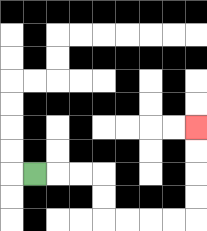{'start': '[1, 7]', 'end': '[8, 5]', 'path_directions': 'R,R,R,D,D,R,R,R,R,U,U,U,U', 'path_coordinates': '[[1, 7], [2, 7], [3, 7], [4, 7], [4, 8], [4, 9], [5, 9], [6, 9], [7, 9], [8, 9], [8, 8], [8, 7], [8, 6], [8, 5]]'}